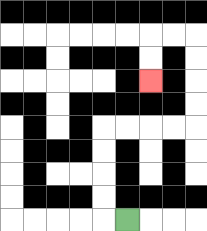{'start': '[5, 9]', 'end': '[6, 3]', 'path_directions': 'L,U,U,U,U,R,R,R,R,U,U,U,U,L,L,D,D', 'path_coordinates': '[[5, 9], [4, 9], [4, 8], [4, 7], [4, 6], [4, 5], [5, 5], [6, 5], [7, 5], [8, 5], [8, 4], [8, 3], [8, 2], [8, 1], [7, 1], [6, 1], [6, 2], [6, 3]]'}